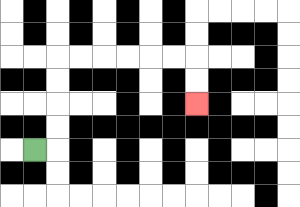{'start': '[1, 6]', 'end': '[8, 4]', 'path_directions': 'R,U,U,U,U,R,R,R,R,R,R,D,D', 'path_coordinates': '[[1, 6], [2, 6], [2, 5], [2, 4], [2, 3], [2, 2], [3, 2], [4, 2], [5, 2], [6, 2], [7, 2], [8, 2], [8, 3], [8, 4]]'}